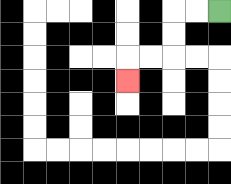{'start': '[9, 0]', 'end': '[5, 3]', 'path_directions': 'L,L,D,D,L,L,D', 'path_coordinates': '[[9, 0], [8, 0], [7, 0], [7, 1], [7, 2], [6, 2], [5, 2], [5, 3]]'}